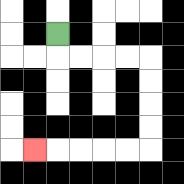{'start': '[2, 1]', 'end': '[1, 6]', 'path_directions': 'D,R,R,R,R,D,D,D,D,L,L,L,L,L', 'path_coordinates': '[[2, 1], [2, 2], [3, 2], [4, 2], [5, 2], [6, 2], [6, 3], [6, 4], [6, 5], [6, 6], [5, 6], [4, 6], [3, 6], [2, 6], [1, 6]]'}